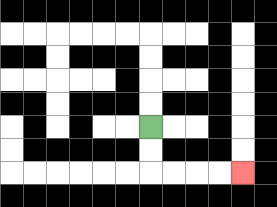{'start': '[6, 5]', 'end': '[10, 7]', 'path_directions': 'D,D,R,R,R,R', 'path_coordinates': '[[6, 5], [6, 6], [6, 7], [7, 7], [8, 7], [9, 7], [10, 7]]'}